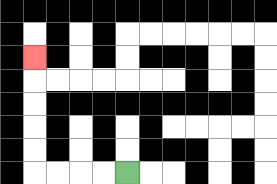{'start': '[5, 7]', 'end': '[1, 2]', 'path_directions': 'L,L,L,L,U,U,U,U,U', 'path_coordinates': '[[5, 7], [4, 7], [3, 7], [2, 7], [1, 7], [1, 6], [1, 5], [1, 4], [1, 3], [1, 2]]'}